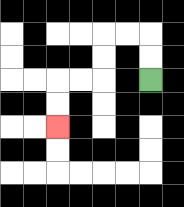{'start': '[6, 3]', 'end': '[2, 5]', 'path_directions': 'U,U,L,L,D,D,L,L,D,D', 'path_coordinates': '[[6, 3], [6, 2], [6, 1], [5, 1], [4, 1], [4, 2], [4, 3], [3, 3], [2, 3], [2, 4], [2, 5]]'}